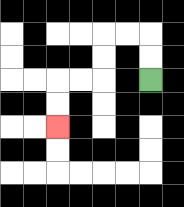{'start': '[6, 3]', 'end': '[2, 5]', 'path_directions': 'U,U,L,L,D,D,L,L,D,D', 'path_coordinates': '[[6, 3], [6, 2], [6, 1], [5, 1], [4, 1], [4, 2], [4, 3], [3, 3], [2, 3], [2, 4], [2, 5]]'}